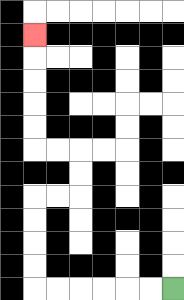{'start': '[7, 12]', 'end': '[1, 1]', 'path_directions': 'L,L,L,L,L,L,U,U,U,U,R,R,U,U,L,L,U,U,U,U,U', 'path_coordinates': '[[7, 12], [6, 12], [5, 12], [4, 12], [3, 12], [2, 12], [1, 12], [1, 11], [1, 10], [1, 9], [1, 8], [2, 8], [3, 8], [3, 7], [3, 6], [2, 6], [1, 6], [1, 5], [1, 4], [1, 3], [1, 2], [1, 1]]'}